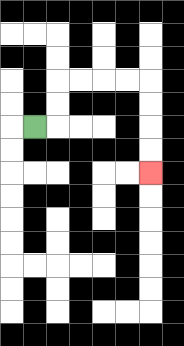{'start': '[1, 5]', 'end': '[6, 7]', 'path_directions': 'R,U,U,R,R,R,R,D,D,D,D', 'path_coordinates': '[[1, 5], [2, 5], [2, 4], [2, 3], [3, 3], [4, 3], [5, 3], [6, 3], [6, 4], [6, 5], [6, 6], [6, 7]]'}